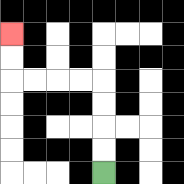{'start': '[4, 7]', 'end': '[0, 1]', 'path_directions': 'U,U,U,U,L,L,L,L,U,U', 'path_coordinates': '[[4, 7], [4, 6], [4, 5], [4, 4], [4, 3], [3, 3], [2, 3], [1, 3], [0, 3], [0, 2], [0, 1]]'}